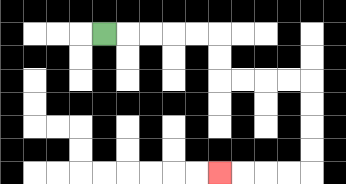{'start': '[4, 1]', 'end': '[9, 7]', 'path_directions': 'R,R,R,R,R,D,D,R,R,R,R,D,D,D,D,L,L,L,L', 'path_coordinates': '[[4, 1], [5, 1], [6, 1], [7, 1], [8, 1], [9, 1], [9, 2], [9, 3], [10, 3], [11, 3], [12, 3], [13, 3], [13, 4], [13, 5], [13, 6], [13, 7], [12, 7], [11, 7], [10, 7], [9, 7]]'}